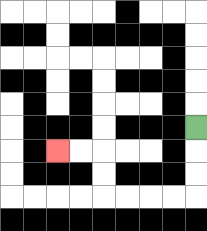{'start': '[8, 5]', 'end': '[2, 6]', 'path_directions': 'D,D,D,L,L,L,L,U,U,L,L', 'path_coordinates': '[[8, 5], [8, 6], [8, 7], [8, 8], [7, 8], [6, 8], [5, 8], [4, 8], [4, 7], [4, 6], [3, 6], [2, 6]]'}